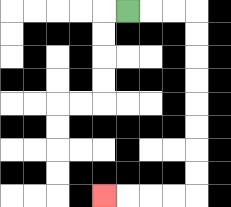{'start': '[5, 0]', 'end': '[4, 8]', 'path_directions': 'R,R,R,D,D,D,D,D,D,D,D,L,L,L,L', 'path_coordinates': '[[5, 0], [6, 0], [7, 0], [8, 0], [8, 1], [8, 2], [8, 3], [8, 4], [8, 5], [8, 6], [8, 7], [8, 8], [7, 8], [6, 8], [5, 8], [4, 8]]'}